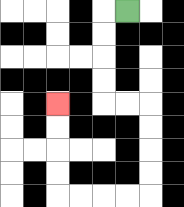{'start': '[5, 0]', 'end': '[2, 4]', 'path_directions': 'L,D,D,D,D,R,R,D,D,D,D,L,L,L,L,U,U,U,U', 'path_coordinates': '[[5, 0], [4, 0], [4, 1], [4, 2], [4, 3], [4, 4], [5, 4], [6, 4], [6, 5], [6, 6], [6, 7], [6, 8], [5, 8], [4, 8], [3, 8], [2, 8], [2, 7], [2, 6], [2, 5], [2, 4]]'}